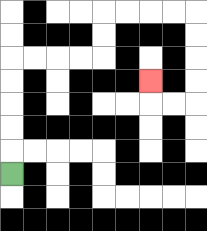{'start': '[0, 7]', 'end': '[6, 3]', 'path_directions': 'U,U,U,U,U,R,R,R,R,U,U,R,R,R,R,D,D,D,D,L,L,U', 'path_coordinates': '[[0, 7], [0, 6], [0, 5], [0, 4], [0, 3], [0, 2], [1, 2], [2, 2], [3, 2], [4, 2], [4, 1], [4, 0], [5, 0], [6, 0], [7, 0], [8, 0], [8, 1], [8, 2], [8, 3], [8, 4], [7, 4], [6, 4], [6, 3]]'}